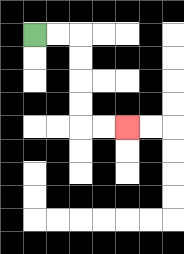{'start': '[1, 1]', 'end': '[5, 5]', 'path_directions': 'R,R,D,D,D,D,R,R', 'path_coordinates': '[[1, 1], [2, 1], [3, 1], [3, 2], [3, 3], [3, 4], [3, 5], [4, 5], [5, 5]]'}